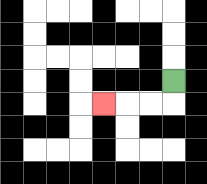{'start': '[7, 3]', 'end': '[4, 4]', 'path_directions': 'D,L,L,L', 'path_coordinates': '[[7, 3], [7, 4], [6, 4], [5, 4], [4, 4]]'}